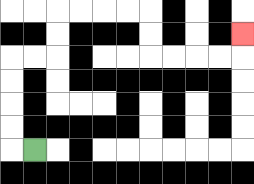{'start': '[1, 6]', 'end': '[10, 1]', 'path_directions': 'L,U,U,U,U,R,R,U,U,R,R,R,R,D,D,R,R,R,R,U', 'path_coordinates': '[[1, 6], [0, 6], [0, 5], [0, 4], [0, 3], [0, 2], [1, 2], [2, 2], [2, 1], [2, 0], [3, 0], [4, 0], [5, 0], [6, 0], [6, 1], [6, 2], [7, 2], [8, 2], [9, 2], [10, 2], [10, 1]]'}